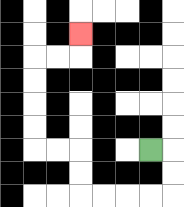{'start': '[6, 6]', 'end': '[3, 1]', 'path_directions': 'R,D,D,L,L,L,L,U,U,L,L,U,U,U,U,R,R,U', 'path_coordinates': '[[6, 6], [7, 6], [7, 7], [7, 8], [6, 8], [5, 8], [4, 8], [3, 8], [3, 7], [3, 6], [2, 6], [1, 6], [1, 5], [1, 4], [1, 3], [1, 2], [2, 2], [3, 2], [3, 1]]'}